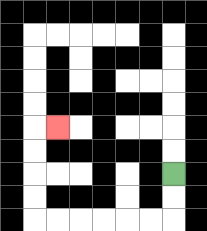{'start': '[7, 7]', 'end': '[2, 5]', 'path_directions': 'D,D,L,L,L,L,L,L,U,U,U,U,R', 'path_coordinates': '[[7, 7], [7, 8], [7, 9], [6, 9], [5, 9], [4, 9], [3, 9], [2, 9], [1, 9], [1, 8], [1, 7], [1, 6], [1, 5], [2, 5]]'}